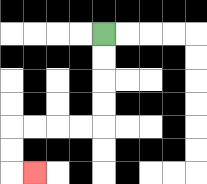{'start': '[4, 1]', 'end': '[1, 7]', 'path_directions': 'D,D,D,D,L,L,L,L,D,D,R', 'path_coordinates': '[[4, 1], [4, 2], [4, 3], [4, 4], [4, 5], [3, 5], [2, 5], [1, 5], [0, 5], [0, 6], [0, 7], [1, 7]]'}